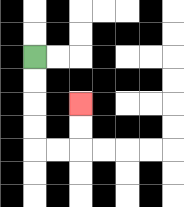{'start': '[1, 2]', 'end': '[3, 4]', 'path_directions': 'D,D,D,D,R,R,U,U', 'path_coordinates': '[[1, 2], [1, 3], [1, 4], [1, 5], [1, 6], [2, 6], [3, 6], [3, 5], [3, 4]]'}